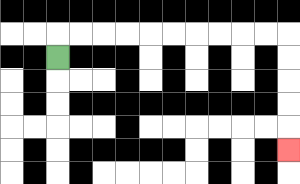{'start': '[2, 2]', 'end': '[12, 6]', 'path_directions': 'U,R,R,R,R,R,R,R,R,R,R,D,D,D,D,D', 'path_coordinates': '[[2, 2], [2, 1], [3, 1], [4, 1], [5, 1], [6, 1], [7, 1], [8, 1], [9, 1], [10, 1], [11, 1], [12, 1], [12, 2], [12, 3], [12, 4], [12, 5], [12, 6]]'}